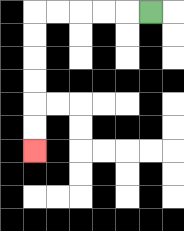{'start': '[6, 0]', 'end': '[1, 6]', 'path_directions': 'L,L,L,L,L,D,D,D,D,D,D', 'path_coordinates': '[[6, 0], [5, 0], [4, 0], [3, 0], [2, 0], [1, 0], [1, 1], [1, 2], [1, 3], [1, 4], [1, 5], [1, 6]]'}